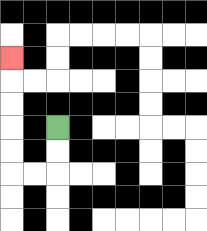{'start': '[2, 5]', 'end': '[0, 2]', 'path_directions': 'D,D,L,L,U,U,U,U,U', 'path_coordinates': '[[2, 5], [2, 6], [2, 7], [1, 7], [0, 7], [0, 6], [0, 5], [0, 4], [0, 3], [0, 2]]'}